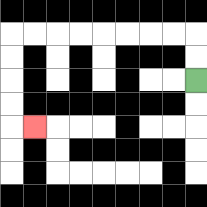{'start': '[8, 3]', 'end': '[1, 5]', 'path_directions': 'U,U,L,L,L,L,L,L,L,L,D,D,D,D,R', 'path_coordinates': '[[8, 3], [8, 2], [8, 1], [7, 1], [6, 1], [5, 1], [4, 1], [3, 1], [2, 1], [1, 1], [0, 1], [0, 2], [0, 3], [0, 4], [0, 5], [1, 5]]'}